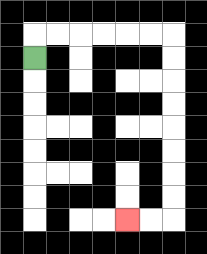{'start': '[1, 2]', 'end': '[5, 9]', 'path_directions': 'U,R,R,R,R,R,R,D,D,D,D,D,D,D,D,L,L', 'path_coordinates': '[[1, 2], [1, 1], [2, 1], [3, 1], [4, 1], [5, 1], [6, 1], [7, 1], [7, 2], [7, 3], [7, 4], [7, 5], [7, 6], [7, 7], [7, 8], [7, 9], [6, 9], [5, 9]]'}